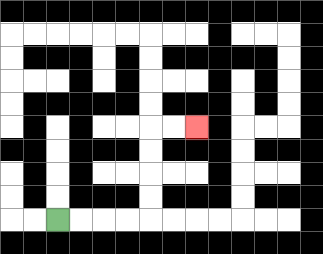{'start': '[2, 9]', 'end': '[8, 5]', 'path_directions': 'R,R,R,R,U,U,U,U,R,R', 'path_coordinates': '[[2, 9], [3, 9], [4, 9], [5, 9], [6, 9], [6, 8], [6, 7], [6, 6], [6, 5], [7, 5], [8, 5]]'}